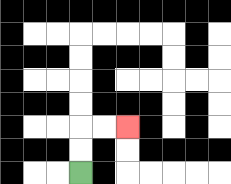{'start': '[3, 7]', 'end': '[5, 5]', 'path_directions': 'U,U,R,R', 'path_coordinates': '[[3, 7], [3, 6], [3, 5], [4, 5], [5, 5]]'}